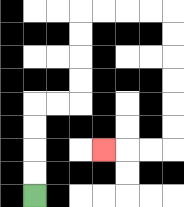{'start': '[1, 8]', 'end': '[4, 6]', 'path_directions': 'U,U,U,U,R,R,U,U,U,U,R,R,R,R,D,D,D,D,D,D,L,L,L', 'path_coordinates': '[[1, 8], [1, 7], [1, 6], [1, 5], [1, 4], [2, 4], [3, 4], [3, 3], [3, 2], [3, 1], [3, 0], [4, 0], [5, 0], [6, 0], [7, 0], [7, 1], [7, 2], [7, 3], [7, 4], [7, 5], [7, 6], [6, 6], [5, 6], [4, 6]]'}